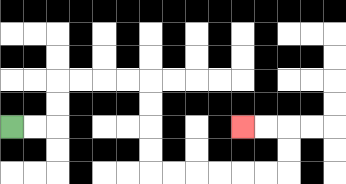{'start': '[0, 5]', 'end': '[10, 5]', 'path_directions': 'R,R,U,U,R,R,R,R,D,D,D,D,R,R,R,R,R,R,U,U,L,L', 'path_coordinates': '[[0, 5], [1, 5], [2, 5], [2, 4], [2, 3], [3, 3], [4, 3], [5, 3], [6, 3], [6, 4], [6, 5], [6, 6], [6, 7], [7, 7], [8, 7], [9, 7], [10, 7], [11, 7], [12, 7], [12, 6], [12, 5], [11, 5], [10, 5]]'}